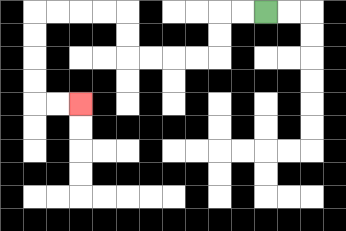{'start': '[11, 0]', 'end': '[3, 4]', 'path_directions': 'L,L,D,D,L,L,L,L,U,U,L,L,L,L,D,D,D,D,R,R', 'path_coordinates': '[[11, 0], [10, 0], [9, 0], [9, 1], [9, 2], [8, 2], [7, 2], [6, 2], [5, 2], [5, 1], [5, 0], [4, 0], [3, 0], [2, 0], [1, 0], [1, 1], [1, 2], [1, 3], [1, 4], [2, 4], [3, 4]]'}